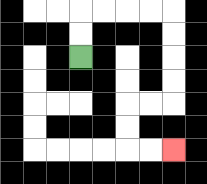{'start': '[3, 2]', 'end': '[7, 6]', 'path_directions': 'U,U,R,R,R,R,D,D,D,D,L,L,D,D,R,R', 'path_coordinates': '[[3, 2], [3, 1], [3, 0], [4, 0], [5, 0], [6, 0], [7, 0], [7, 1], [7, 2], [7, 3], [7, 4], [6, 4], [5, 4], [5, 5], [5, 6], [6, 6], [7, 6]]'}